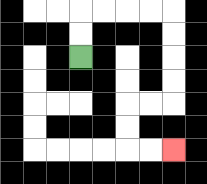{'start': '[3, 2]', 'end': '[7, 6]', 'path_directions': 'U,U,R,R,R,R,D,D,D,D,L,L,D,D,R,R', 'path_coordinates': '[[3, 2], [3, 1], [3, 0], [4, 0], [5, 0], [6, 0], [7, 0], [7, 1], [7, 2], [7, 3], [7, 4], [6, 4], [5, 4], [5, 5], [5, 6], [6, 6], [7, 6]]'}